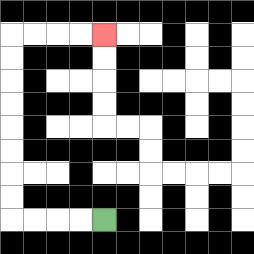{'start': '[4, 9]', 'end': '[4, 1]', 'path_directions': 'L,L,L,L,U,U,U,U,U,U,U,U,R,R,R,R', 'path_coordinates': '[[4, 9], [3, 9], [2, 9], [1, 9], [0, 9], [0, 8], [0, 7], [0, 6], [0, 5], [0, 4], [0, 3], [0, 2], [0, 1], [1, 1], [2, 1], [3, 1], [4, 1]]'}